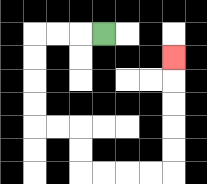{'start': '[4, 1]', 'end': '[7, 2]', 'path_directions': 'L,L,L,D,D,D,D,R,R,D,D,R,R,R,R,U,U,U,U,U', 'path_coordinates': '[[4, 1], [3, 1], [2, 1], [1, 1], [1, 2], [1, 3], [1, 4], [1, 5], [2, 5], [3, 5], [3, 6], [3, 7], [4, 7], [5, 7], [6, 7], [7, 7], [7, 6], [7, 5], [7, 4], [7, 3], [7, 2]]'}